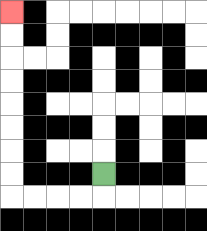{'start': '[4, 7]', 'end': '[0, 0]', 'path_directions': 'D,L,L,L,L,U,U,U,U,U,U,U,U', 'path_coordinates': '[[4, 7], [4, 8], [3, 8], [2, 8], [1, 8], [0, 8], [0, 7], [0, 6], [0, 5], [0, 4], [0, 3], [0, 2], [0, 1], [0, 0]]'}